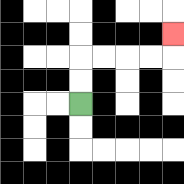{'start': '[3, 4]', 'end': '[7, 1]', 'path_directions': 'U,U,R,R,R,R,U', 'path_coordinates': '[[3, 4], [3, 3], [3, 2], [4, 2], [5, 2], [6, 2], [7, 2], [7, 1]]'}